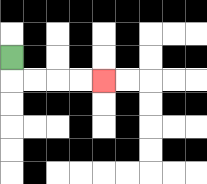{'start': '[0, 2]', 'end': '[4, 3]', 'path_directions': 'D,R,R,R,R', 'path_coordinates': '[[0, 2], [0, 3], [1, 3], [2, 3], [3, 3], [4, 3]]'}